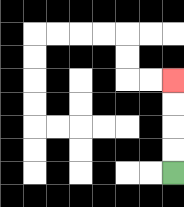{'start': '[7, 7]', 'end': '[7, 3]', 'path_directions': 'U,U,U,U', 'path_coordinates': '[[7, 7], [7, 6], [7, 5], [7, 4], [7, 3]]'}